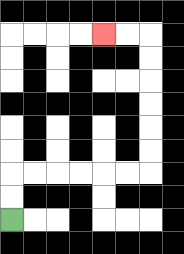{'start': '[0, 9]', 'end': '[4, 1]', 'path_directions': 'U,U,R,R,R,R,R,R,U,U,U,U,U,U,L,L', 'path_coordinates': '[[0, 9], [0, 8], [0, 7], [1, 7], [2, 7], [3, 7], [4, 7], [5, 7], [6, 7], [6, 6], [6, 5], [6, 4], [6, 3], [6, 2], [6, 1], [5, 1], [4, 1]]'}